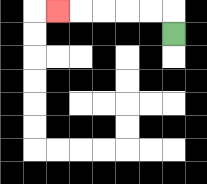{'start': '[7, 1]', 'end': '[2, 0]', 'path_directions': 'U,L,L,L,L,L', 'path_coordinates': '[[7, 1], [7, 0], [6, 0], [5, 0], [4, 0], [3, 0], [2, 0]]'}